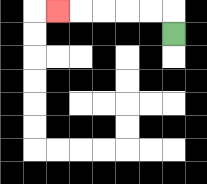{'start': '[7, 1]', 'end': '[2, 0]', 'path_directions': 'U,L,L,L,L,L', 'path_coordinates': '[[7, 1], [7, 0], [6, 0], [5, 0], [4, 0], [3, 0], [2, 0]]'}